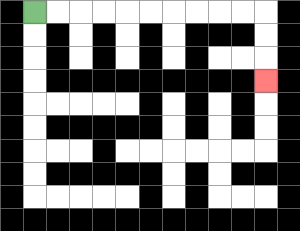{'start': '[1, 0]', 'end': '[11, 3]', 'path_directions': 'R,R,R,R,R,R,R,R,R,R,D,D,D', 'path_coordinates': '[[1, 0], [2, 0], [3, 0], [4, 0], [5, 0], [6, 0], [7, 0], [8, 0], [9, 0], [10, 0], [11, 0], [11, 1], [11, 2], [11, 3]]'}